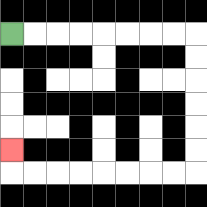{'start': '[0, 1]', 'end': '[0, 6]', 'path_directions': 'R,R,R,R,R,R,R,R,D,D,D,D,D,D,L,L,L,L,L,L,L,L,U', 'path_coordinates': '[[0, 1], [1, 1], [2, 1], [3, 1], [4, 1], [5, 1], [6, 1], [7, 1], [8, 1], [8, 2], [8, 3], [8, 4], [8, 5], [8, 6], [8, 7], [7, 7], [6, 7], [5, 7], [4, 7], [3, 7], [2, 7], [1, 7], [0, 7], [0, 6]]'}